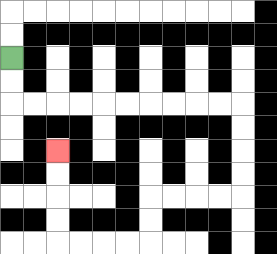{'start': '[0, 2]', 'end': '[2, 6]', 'path_directions': 'D,D,R,R,R,R,R,R,R,R,R,R,D,D,D,D,L,L,L,L,D,D,L,L,L,L,U,U,U,U', 'path_coordinates': '[[0, 2], [0, 3], [0, 4], [1, 4], [2, 4], [3, 4], [4, 4], [5, 4], [6, 4], [7, 4], [8, 4], [9, 4], [10, 4], [10, 5], [10, 6], [10, 7], [10, 8], [9, 8], [8, 8], [7, 8], [6, 8], [6, 9], [6, 10], [5, 10], [4, 10], [3, 10], [2, 10], [2, 9], [2, 8], [2, 7], [2, 6]]'}